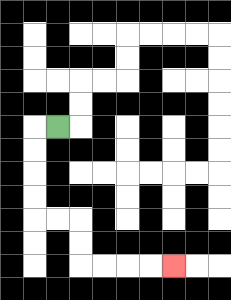{'start': '[2, 5]', 'end': '[7, 11]', 'path_directions': 'L,D,D,D,D,R,R,D,D,R,R,R,R', 'path_coordinates': '[[2, 5], [1, 5], [1, 6], [1, 7], [1, 8], [1, 9], [2, 9], [3, 9], [3, 10], [3, 11], [4, 11], [5, 11], [6, 11], [7, 11]]'}